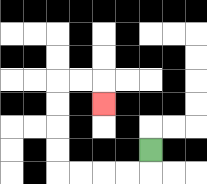{'start': '[6, 6]', 'end': '[4, 4]', 'path_directions': 'D,L,L,L,L,U,U,U,U,R,R,D', 'path_coordinates': '[[6, 6], [6, 7], [5, 7], [4, 7], [3, 7], [2, 7], [2, 6], [2, 5], [2, 4], [2, 3], [3, 3], [4, 3], [4, 4]]'}